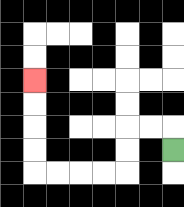{'start': '[7, 6]', 'end': '[1, 3]', 'path_directions': 'U,L,L,D,D,L,L,L,L,U,U,U,U', 'path_coordinates': '[[7, 6], [7, 5], [6, 5], [5, 5], [5, 6], [5, 7], [4, 7], [3, 7], [2, 7], [1, 7], [1, 6], [1, 5], [1, 4], [1, 3]]'}